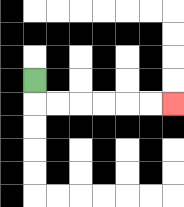{'start': '[1, 3]', 'end': '[7, 4]', 'path_directions': 'D,R,R,R,R,R,R', 'path_coordinates': '[[1, 3], [1, 4], [2, 4], [3, 4], [4, 4], [5, 4], [6, 4], [7, 4]]'}